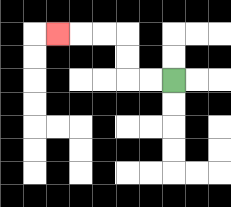{'start': '[7, 3]', 'end': '[2, 1]', 'path_directions': 'L,L,U,U,L,L,L', 'path_coordinates': '[[7, 3], [6, 3], [5, 3], [5, 2], [5, 1], [4, 1], [3, 1], [2, 1]]'}